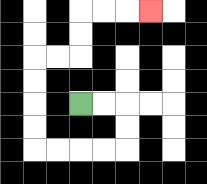{'start': '[3, 4]', 'end': '[6, 0]', 'path_directions': 'R,R,D,D,L,L,L,L,U,U,U,U,R,R,U,U,R,R,R', 'path_coordinates': '[[3, 4], [4, 4], [5, 4], [5, 5], [5, 6], [4, 6], [3, 6], [2, 6], [1, 6], [1, 5], [1, 4], [1, 3], [1, 2], [2, 2], [3, 2], [3, 1], [3, 0], [4, 0], [5, 0], [6, 0]]'}